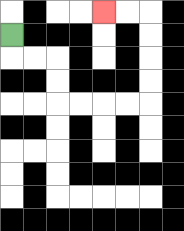{'start': '[0, 1]', 'end': '[4, 0]', 'path_directions': 'D,R,R,D,D,R,R,R,R,U,U,U,U,L,L', 'path_coordinates': '[[0, 1], [0, 2], [1, 2], [2, 2], [2, 3], [2, 4], [3, 4], [4, 4], [5, 4], [6, 4], [6, 3], [6, 2], [6, 1], [6, 0], [5, 0], [4, 0]]'}